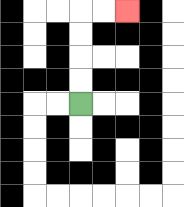{'start': '[3, 4]', 'end': '[5, 0]', 'path_directions': 'U,U,U,U,R,R', 'path_coordinates': '[[3, 4], [3, 3], [3, 2], [3, 1], [3, 0], [4, 0], [5, 0]]'}